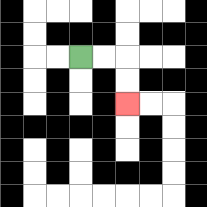{'start': '[3, 2]', 'end': '[5, 4]', 'path_directions': 'R,R,D,D', 'path_coordinates': '[[3, 2], [4, 2], [5, 2], [5, 3], [5, 4]]'}